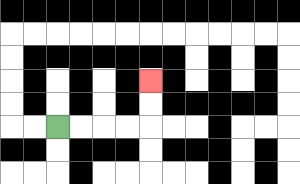{'start': '[2, 5]', 'end': '[6, 3]', 'path_directions': 'R,R,R,R,U,U', 'path_coordinates': '[[2, 5], [3, 5], [4, 5], [5, 5], [6, 5], [6, 4], [6, 3]]'}